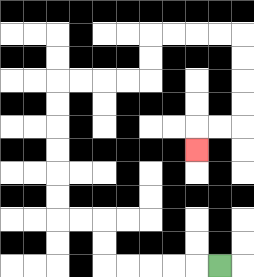{'start': '[9, 11]', 'end': '[8, 6]', 'path_directions': 'L,L,L,L,L,U,U,L,L,U,U,U,U,U,U,R,R,R,R,U,U,R,R,R,R,D,D,D,D,L,L,D', 'path_coordinates': '[[9, 11], [8, 11], [7, 11], [6, 11], [5, 11], [4, 11], [4, 10], [4, 9], [3, 9], [2, 9], [2, 8], [2, 7], [2, 6], [2, 5], [2, 4], [2, 3], [3, 3], [4, 3], [5, 3], [6, 3], [6, 2], [6, 1], [7, 1], [8, 1], [9, 1], [10, 1], [10, 2], [10, 3], [10, 4], [10, 5], [9, 5], [8, 5], [8, 6]]'}